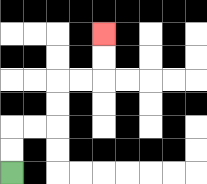{'start': '[0, 7]', 'end': '[4, 1]', 'path_directions': 'U,U,R,R,U,U,R,R,U,U', 'path_coordinates': '[[0, 7], [0, 6], [0, 5], [1, 5], [2, 5], [2, 4], [2, 3], [3, 3], [4, 3], [4, 2], [4, 1]]'}